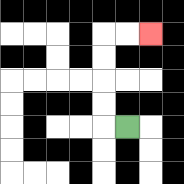{'start': '[5, 5]', 'end': '[6, 1]', 'path_directions': 'L,U,U,U,U,R,R', 'path_coordinates': '[[5, 5], [4, 5], [4, 4], [4, 3], [4, 2], [4, 1], [5, 1], [6, 1]]'}